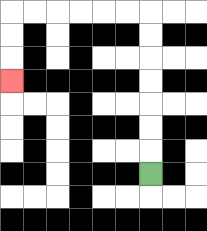{'start': '[6, 7]', 'end': '[0, 3]', 'path_directions': 'U,U,U,U,U,U,U,L,L,L,L,L,L,D,D,D', 'path_coordinates': '[[6, 7], [6, 6], [6, 5], [6, 4], [6, 3], [6, 2], [6, 1], [6, 0], [5, 0], [4, 0], [3, 0], [2, 0], [1, 0], [0, 0], [0, 1], [0, 2], [0, 3]]'}